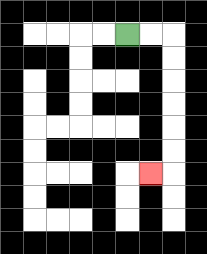{'start': '[5, 1]', 'end': '[6, 7]', 'path_directions': 'R,R,D,D,D,D,D,D,L', 'path_coordinates': '[[5, 1], [6, 1], [7, 1], [7, 2], [7, 3], [7, 4], [7, 5], [7, 6], [7, 7], [6, 7]]'}